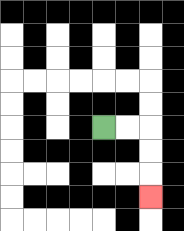{'start': '[4, 5]', 'end': '[6, 8]', 'path_directions': 'R,R,D,D,D', 'path_coordinates': '[[4, 5], [5, 5], [6, 5], [6, 6], [6, 7], [6, 8]]'}